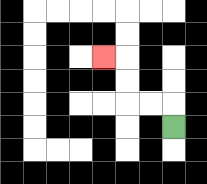{'start': '[7, 5]', 'end': '[4, 2]', 'path_directions': 'U,L,L,U,U,L', 'path_coordinates': '[[7, 5], [7, 4], [6, 4], [5, 4], [5, 3], [5, 2], [4, 2]]'}